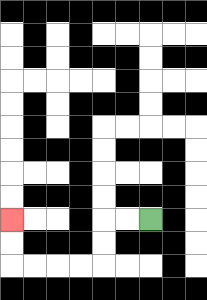{'start': '[6, 9]', 'end': '[0, 9]', 'path_directions': 'L,L,D,D,L,L,L,L,U,U', 'path_coordinates': '[[6, 9], [5, 9], [4, 9], [4, 10], [4, 11], [3, 11], [2, 11], [1, 11], [0, 11], [0, 10], [0, 9]]'}